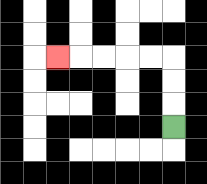{'start': '[7, 5]', 'end': '[2, 2]', 'path_directions': 'U,U,U,L,L,L,L,L', 'path_coordinates': '[[7, 5], [7, 4], [7, 3], [7, 2], [6, 2], [5, 2], [4, 2], [3, 2], [2, 2]]'}